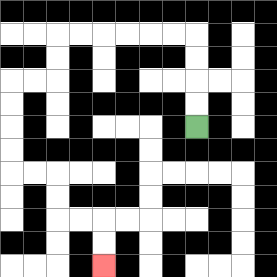{'start': '[8, 5]', 'end': '[4, 11]', 'path_directions': 'U,U,U,U,L,L,L,L,L,L,D,D,L,L,D,D,D,D,R,R,D,D,R,R,D,D', 'path_coordinates': '[[8, 5], [8, 4], [8, 3], [8, 2], [8, 1], [7, 1], [6, 1], [5, 1], [4, 1], [3, 1], [2, 1], [2, 2], [2, 3], [1, 3], [0, 3], [0, 4], [0, 5], [0, 6], [0, 7], [1, 7], [2, 7], [2, 8], [2, 9], [3, 9], [4, 9], [4, 10], [4, 11]]'}